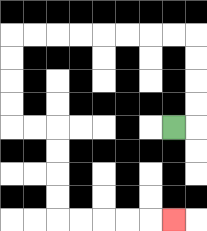{'start': '[7, 5]', 'end': '[7, 9]', 'path_directions': 'R,U,U,U,U,L,L,L,L,L,L,L,L,D,D,D,D,R,R,D,D,D,D,R,R,R,R,R', 'path_coordinates': '[[7, 5], [8, 5], [8, 4], [8, 3], [8, 2], [8, 1], [7, 1], [6, 1], [5, 1], [4, 1], [3, 1], [2, 1], [1, 1], [0, 1], [0, 2], [0, 3], [0, 4], [0, 5], [1, 5], [2, 5], [2, 6], [2, 7], [2, 8], [2, 9], [3, 9], [4, 9], [5, 9], [6, 9], [7, 9]]'}